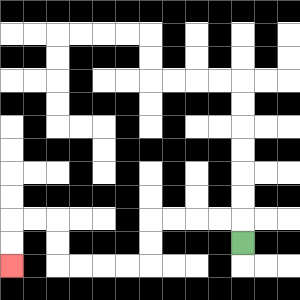{'start': '[10, 10]', 'end': '[0, 11]', 'path_directions': 'U,L,L,L,L,D,D,L,L,L,L,U,U,L,L,D,D', 'path_coordinates': '[[10, 10], [10, 9], [9, 9], [8, 9], [7, 9], [6, 9], [6, 10], [6, 11], [5, 11], [4, 11], [3, 11], [2, 11], [2, 10], [2, 9], [1, 9], [0, 9], [0, 10], [0, 11]]'}